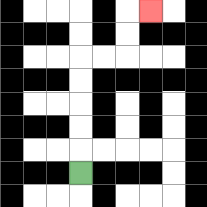{'start': '[3, 7]', 'end': '[6, 0]', 'path_directions': 'U,U,U,U,U,R,R,U,U,R', 'path_coordinates': '[[3, 7], [3, 6], [3, 5], [3, 4], [3, 3], [3, 2], [4, 2], [5, 2], [5, 1], [5, 0], [6, 0]]'}